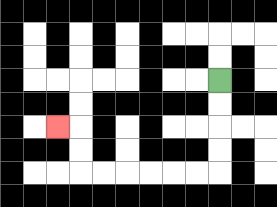{'start': '[9, 3]', 'end': '[2, 5]', 'path_directions': 'D,D,D,D,L,L,L,L,L,L,U,U,L', 'path_coordinates': '[[9, 3], [9, 4], [9, 5], [9, 6], [9, 7], [8, 7], [7, 7], [6, 7], [5, 7], [4, 7], [3, 7], [3, 6], [3, 5], [2, 5]]'}